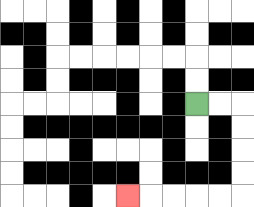{'start': '[8, 4]', 'end': '[5, 8]', 'path_directions': 'R,R,D,D,D,D,L,L,L,L,L', 'path_coordinates': '[[8, 4], [9, 4], [10, 4], [10, 5], [10, 6], [10, 7], [10, 8], [9, 8], [8, 8], [7, 8], [6, 8], [5, 8]]'}